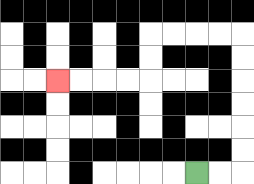{'start': '[8, 7]', 'end': '[2, 3]', 'path_directions': 'R,R,U,U,U,U,U,U,L,L,L,L,D,D,L,L,L,L', 'path_coordinates': '[[8, 7], [9, 7], [10, 7], [10, 6], [10, 5], [10, 4], [10, 3], [10, 2], [10, 1], [9, 1], [8, 1], [7, 1], [6, 1], [6, 2], [6, 3], [5, 3], [4, 3], [3, 3], [2, 3]]'}